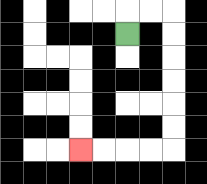{'start': '[5, 1]', 'end': '[3, 6]', 'path_directions': 'U,R,R,D,D,D,D,D,D,L,L,L,L', 'path_coordinates': '[[5, 1], [5, 0], [6, 0], [7, 0], [7, 1], [7, 2], [7, 3], [7, 4], [7, 5], [7, 6], [6, 6], [5, 6], [4, 6], [3, 6]]'}